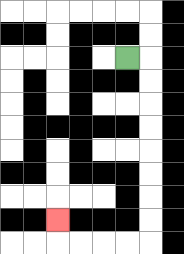{'start': '[5, 2]', 'end': '[2, 9]', 'path_directions': 'R,D,D,D,D,D,D,D,D,L,L,L,L,U', 'path_coordinates': '[[5, 2], [6, 2], [6, 3], [6, 4], [6, 5], [6, 6], [6, 7], [6, 8], [6, 9], [6, 10], [5, 10], [4, 10], [3, 10], [2, 10], [2, 9]]'}